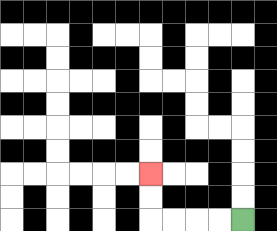{'start': '[10, 9]', 'end': '[6, 7]', 'path_directions': 'L,L,L,L,U,U', 'path_coordinates': '[[10, 9], [9, 9], [8, 9], [7, 9], [6, 9], [6, 8], [6, 7]]'}